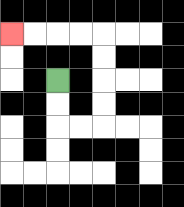{'start': '[2, 3]', 'end': '[0, 1]', 'path_directions': 'D,D,R,R,U,U,U,U,L,L,L,L', 'path_coordinates': '[[2, 3], [2, 4], [2, 5], [3, 5], [4, 5], [4, 4], [4, 3], [4, 2], [4, 1], [3, 1], [2, 1], [1, 1], [0, 1]]'}